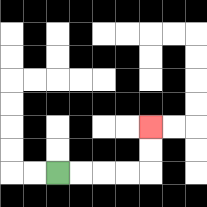{'start': '[2, 7]', 'end': '[6, 5]', 'path_directions': 'R,R,R,R,U,U', 'path_coordinates': '[[2, 7], [3, 7], [4, 7], [5, 7], [6, 7], [6, 6], [6, 5]]'}